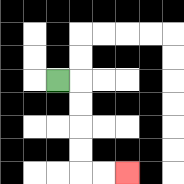{'start': '[2, 3]', 'end': '[5, 7]', 'path_directions': 'R,D,D,D,D,R,R', 'path_coordinates': '[[2, 3], [3, 3], [3, 4], [3, 5], [3, 6], [3, 7], [4, 7], [5, 7]]'}